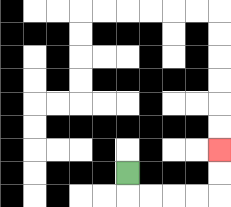{'start': '[5, 7]', 'end': '[9, 6]', 'path_directions': 'D,R,R,R,R,U,U', 'path_coordinates': '[[5, 7], [5, 8], [6, 8], [7, 8], [8, 8], [9, 8], [9, 7], [9, 6]]'}